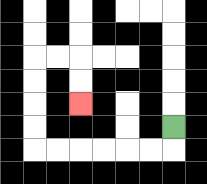{'start': '[7, 5]', 'end': '[3, 4]', 'path_directions': 'D,L,L,L,L,L,L,U,U,U,U,R,R,D,D', 'path_coordinates': '[[7, 5], [7, 6], [6, 6], [5, 6], [4, 6], [3, 6], [2, 6], [1, 6], [1, 5], [1, 4], [1, 3], [1, 2], [2, 2], [3, 2], [3, 3], [3, 4]]'}